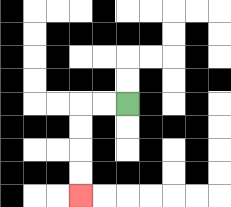{'start': '[5, 4]', 'end': '[3, 8]', 'path_directions': 'L,L,D,D,D,D', 'path_coordinates': '[[5, 4], [4, 4], [3, 4], [3, 5], [3, 6], [3, 7], [3, 8]]'}